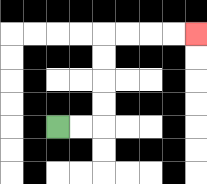{'start': '[2, 5]', 'end': '[8, 1]', 'path_directions': 'R,R,U,U,U,U,R,R,R,R', 'path_coordinates': '[[2, 5], [3, 5], [4, 5], [4, 4], [4, 3], [4, 2], [4, 1], [5, 1], [6, 1], [7, 1], [8, 1]]'}